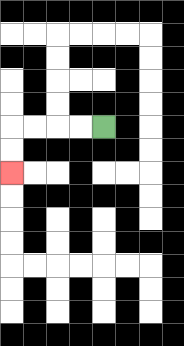{'start': '[4, 5]', 'end': '[0, 7]', 'path_directions': 'L,L,L,L,D,D', 'path_coordinates': '[[4, 5], [3, 5], [2, 5], [1, 5], [0, 5], [0, 6], [0, 7]]'}